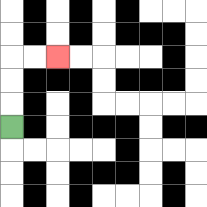{'start': '[0, 5]', 'end': '[2, 2]', 'path_directions': 'U,U,U,R,R', 'path_coordinates': '[[0, 5], [0, 4], [0, 3], [0, 2], [1, 2], [2, 2]]'}